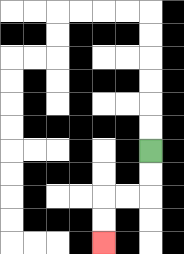{'start': '[6, 6]', 'end': '[4, 10]', 'path_directions': 'D,D,L,L,D,D', 'path_coordinates': '[[6, 6], [6, 7], [6, 8], [5, 8], [4, 8], [4, 9], [4, 10]]'}